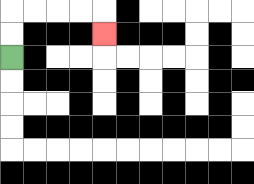{'start': '[0, 2]', 'end': '[4, 1]', 'path_directions': 'U,U,R,R,R,R,D', 'path_coordinates': '[[0, 2], [0, 1], [0, 0], [1, 0], [2, 0], [3, 0], [4, 0], [4, 1]]'}